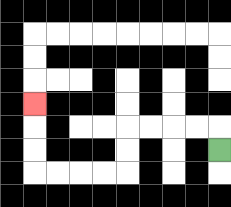{'start': '[9, 6]', 'end': '[1, 4]', 'path_directions': 'U,L,L,L,L,D,D,L,L,L,L,U,U,U', 'path_coordinates': '[[9, 6], [9, 5], [8, 5], [7, 5], [6, 5], [5, 5], [5, 6], [5, 7], [4, 7], [3, 7], [2, 7], [1, 7], [1, 6], [1, 5], [1, 4]]'}